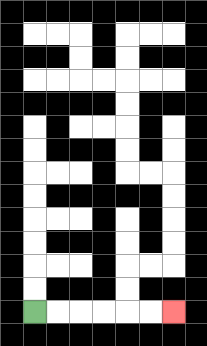{'start': '[1, 13]', 'end': '[7, 13]', 'path_directions': 'R,R,R,R,R,R', 'path_coordinates': '[[1, 13], [2, 13], [3, 13], [4, 13], [5, 13], [6, 13], [7, 13]]'}